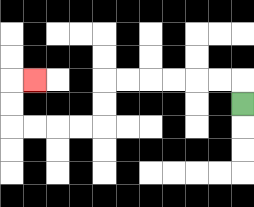{'start': '[10, 4]', 'end': '[1, 3]', 'path_directions': 'U,L,L,L,L,L,L,D,D,L,L,L,L,U,U,R', 'path_coordinates': '[[10, 4], [10, 3], [9, 3], [8, 3], [7, 3], [6, 3], [5, 3], [4, 3], [4, 4], [4, 5], [3, 5], [2, 5], [1, 5], [0, 5], [0, 4], [0, 3], [1, 3]]'}